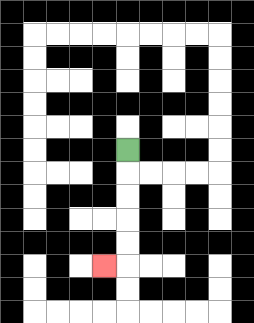{'start': '[5, 6]', 'end': '[4, 11]', 'path_directions': 'D,D,D,D,D,L', 'path_coordinates': '[[5, 6], [5, 7], [5, 8], [5, 9], [5, 10], [5, 11], [4, 11]]'}